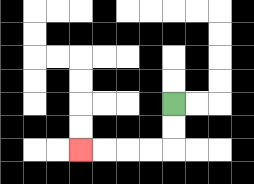{'start': '[7, 4]', 'end': '[3, 6]', 'path_directions': 'D,D,L,L,L,L', 'path_coordinates': '[[7, 4], [7, 5], [7, 6], [6, 6], [5, 6], [4, 6], [3, 6]]'}